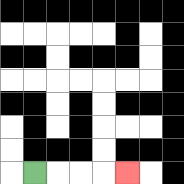{'start': '[1, 7]', 'end': '[5, 7]', 'path_directions': 'R,R,R,R', 'path_coordinates': '[[1, 7], [2, 7], [3, 7], [4, 7], [5, 7]]'}